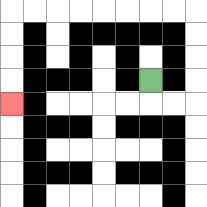{'start': '[6, 3]', 'end': '[0, 4]', 'path_directions': 'D,R,R,U,U,U,U,L,L,L,L,L,L,L,L,D,D,D,D', 'path_coordinates': '[[6, 3], [6, 4], [7, 4], [8, 4], [8, 3], [8, 2], [8, 1], [8, 0], [7, 0], [6, 0], [5, 0], [4, 0], [3, 0], [2, 0], [1, 0], [0, 0], [0, 1], [0, 2], [0, 3], [0, 4]]'}